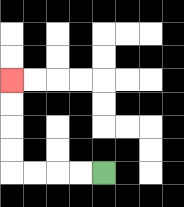{'start': '[4, 7]', 'end': '[0, 3]', 'path_directions': 'L,L,L,L,U,U,U,U', 'path_coordinates': '[[4, 7], [3, 7], [2, 7], [1, 7], [0, 7], [0, 6], [0, 5], [0, 4], [0, 3]]'}